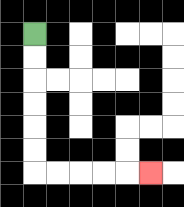{'start': '[1, 1]', 'end': '[6, 7]', 'path_directions': 'D,D,D,D,D,D,R,R,R,R,R', 'path_coordinates': '[[1, 1], [1, 2], [1, 3], [1, 4], [1, 5], [1, 6], [1, 7], [2, 7], [3, 7], [4, 7], [5, 7], [6, 7]]'}